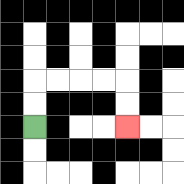{'start': '[1, 5]', 'end': '[5, 5]', 'path_directions': 'U,U,R,R,R,R,D,D', 'path_coordinates': '[[1, 5], [1, 4], [1, 3], [2, 3], [3, 3], [4, 3], [5, 3], [5, 4], [5, 5]]'}